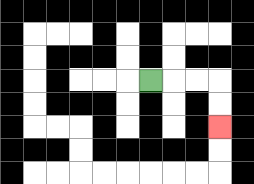{'start': '[6, 3]', 'end': '[9, 5]', 'path_directions': 'R,R,R,D,D', 'path_coordinates': '[[6, 3], [7, 3], [8, 3], [9, 3], [9, 4], [9, 5]]'}